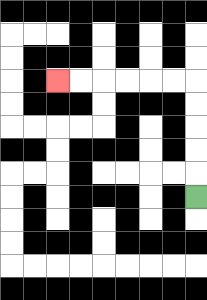{'start': '[8, 8]', 'end': '[2, 3]', 'path_directions': 'U,U,U,U,U,L,L,L,L,L,L', 'path_coordinates': '[[8, 8], [8, 7], [8, 6], [8, 5], [8, 4], [8, 3], [7, 3], [6, 3], [5, 3], [4, 3], [3, 3], [2, 3]]'}